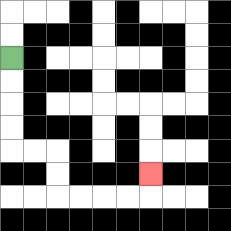{'start': '[0, 2]', 'end': '[6, 7]', 'path_directions': 'D,D,D,D,R,R,D,D,R,R,R,R,U', 'path_coordinates': '[[0, 2], [0, 3], [0, 4], [0, 5], [0, 6], [1, 6], [2, 6], [2, 7], [2, 8], [3, 8], [4, 8], [5, 8], [6, 8], [6, 7]]'}